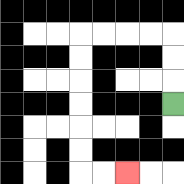{'start': '[7, 4]', 'end': '[5, 7]', 'path_directions': 'U,U,U,L,L,L,L,D,D,D,D,D,D,R,R', 'path_coordinates': '[[7, 4], [7, 3], [7, 2], [7, 1], [6, 1], [5, 1], [4, 1], [3, 1], [3, 2], [3, 3], [3, 4], [3, 5], [3, 6], [3, 7], [4, 7], [5, 7]]'}